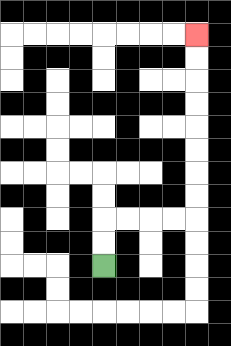{'start': '[4, 11]', 'end': '[8, 1]', 'path_directions': 'U,U,R,R,R,R,U,U,U,U,U,U,U,U', 'path_coordinates': '[[4, 11], [4, 10], [4, 9], [5, 9], [6, 9], [7, 9], [8, 9], [8, 8], [8, 7], [8, 6], [8, 5], [8, 4], [8, 3], [8, 2], [8, 1]]'}